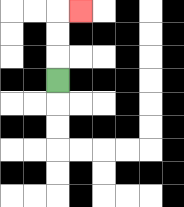{'start': '[2, 3]', 'end': '[3, 0]', 'path_directions': 'U,U,U,R', 'path_coordinates': '[[2, 3], [2, 2], [2, 1], [2, 0], [3, 0]]'}